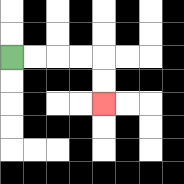{'start': '[0, 2]', 'end': '[4, 4]', 'path_directions': 'R,R,R,R,D,D', 'path_coordinates': '[[0, 2], [1, 2], [2, 2], [3, 2], [4, 2], [4, 3], [4, 4]]'}